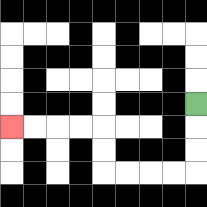{'start': '[8, 4]', 'end': '[0, 5]', 'path_directions': 'D,D,D,L,L,L,L,U,U,L,L,L,L', 'path_coordinates': '[[8, 4], [8, 5], [8, 6], [8, 7], [7, 7], [6, 7], [5, 7], [4, 7], [4, 6], [4, 5], [3, 5], [2, 5], [1, 5], [0, 5]]'}